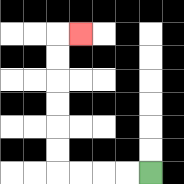{'start': '[6, 7]', 'end': '[3, 1]', 'path_directions': 'L,L,L,L,U,U,U,U,U,U,R', 'path_coordinates': '[[6, 7], [5, 7], [4, 7], [3, 7], [2, 7], [2, 6], [2, 5], [2, 4], [2, 3], [2, 2], [2, 1], [3, 1]]'}